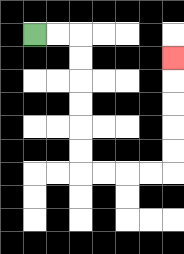{'start': '[1, 1]', 'end': '[7, 2]', 'path_directions': 'R,R,D,D,D,D,D,D,R,R,R,R,U,U,U,U,U', 'path_coordinates': '[[1, 1], [2, 1], [3, 1], [3, 2], [3, 3], [3, 4], [3, 5], [3, 6], [3, 7], [4, 7], [5, 7], [6, 7], [7, 7], [7, 6], [7, 5], [7, 4], [7, 3], [7, 2]]'}